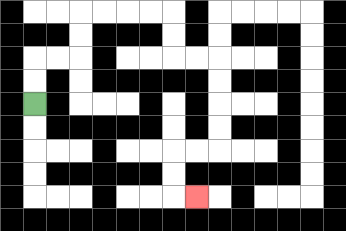{'start': '[1, 4]', 'end': '[8, 8]', 'path_directions': 'U,U,R,R,U,U,R,R,R,R,D,D,R,R,D,D,D,D,L,L,D,D,R', 'path_coordinates': '[[1, 4], [1, 3], [1, 2], [2, 2], [3, 2], [3, 1], [3, 0], [4, 0], [5, 0], [6, 0], [7, 0], [7, 1], [7, 2], [8, 2], [9, 2], [9, 3], [9, 4], [9, 5], [9, 6], [8, 6], [7, 6], [7, 7], [7, 8], [8, 8]]'}